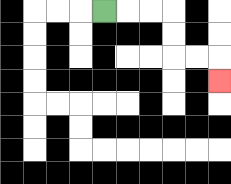{'start': '[4, 0]', 'end': '[9, 3]', 'path_directions': 'R,R,R,D,D,R,R,D', 'path_coordinates': '[[4, 0], [5, 0], [6, 0], [7, 0], [7, 1], [7, 2], [8, 2], [9, 2], [9, 3]]'}